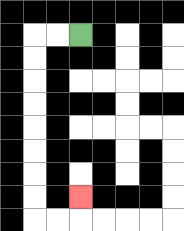{'start': '[3, 1]', 'end': '[3, 8]', 'path_directions': 'L,L,D,D,D,D,D,D,D,D,R,R,U', 'path_coordinates': '[[3, 1], [2, 1], [1, 1], [1, 2], [1, 3], [1, 4], [1, 5], [1, 6], [1, 7], [1, 8], [1, 9], [2, 9], [3, 9], [3, 8]]'}